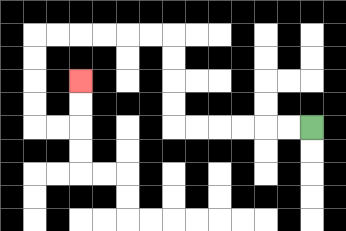{'start': '[13, 5]', 'end': '[3, 3]', 'path_directions': 'L,L,L,L,L,L,U,U,U,U,L,L,L,L,L,L,D,D,D,D,R,R,U,U', 'path_coordinates': '[[13, 5], [12, 5], [11, 5], [10, 5], [9, 5], [8, 5], [7, 5], [7, 4], [7, 3], [7, 2], [7, 1], [6, 1], [5, 1], [4, 1], [3, 1], [2, 1], [1, 1], [1, 2], [1, 3], [1, 4], [1, 5], [2, 5], [3, 5], [3, 4], [3, 3]]'}